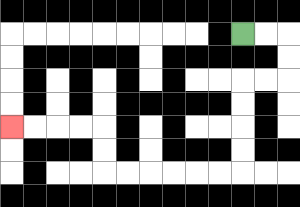{'start': '[10, 1]', 'end': '[0, 5]', 'path_directions': 'R,R,D,D,L,L,D,D,D,D,L,L,L,L,L,L,U,U,L,L,L,L', 'path_coordinates': '[[10, 1], [11, 1], [12, 1], [12, 2], [12, 3], [11, 3], [10, 3], [10, 4], [10, 5], [10, 6], [10, 7], [9, 7], [8, 7], [7, 7], [6, 7], [5, 7], [4, 7], [4, 6], [4, 5], [3, 5], [2, 5], [1, 5], [0, 5]]'}